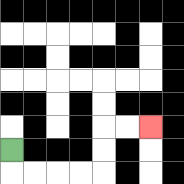{'start': '[0, 6]', 'end': '[6, 5]', 'path_directions': 'D,R,R,R,R,U,U,R,R', 'path_coordinates': '[[0, 6], [0, 7], [1, 7], [2, 7], [3, 7], [4, 7], [4, 6], [4, 5], [5, 5], [6, 5]]'}